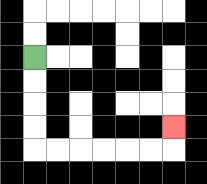{'start': '[1, 2]', 'end': '[7, 5]', 'path_directions': 'D,D,D,D,R,R,R,R,R,R,U', 'path_coordinates': '[[1, 2], [1, 3], [1, 4], [1, 5], [1, 6], [2, 6], [3, 6], [4, 6], [5, 6], [6, 6], [7, 6], [7, 5]]'}